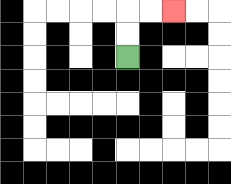{'start': '[5, 2]', 'end': '[7, 0]', 'path_directions': 'U,U,R,R', 'path_coordinates': '[[5, 2], [5, 1], [5, 0], [6, 0], [7, 0]]'}